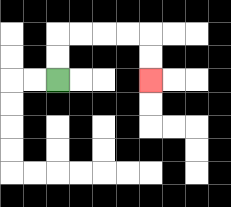{'start': '[2, 3]', 'end': '[6, 3]', 'path_directions': 'U,U,R,R,R,R,D,D', 'path_coordinates': '[[2, 3], [2, 2], [2, 1], [3, 1], [4, 1], [5, 1], [6, 1], [6, 2], [6, 3]]'}